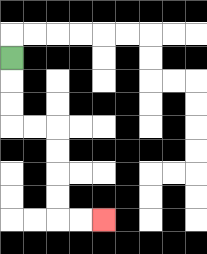{'start': '[0, 2]', 'end': '[4, 9]', 'path_directions': 'D,D,D,R,R,D,D,D,D,R,R', 'path_coordinates': '[[0, 2], [0, 3], [0, 4], [0, 5], [1, 5], [2, 5], [2, 6], [2, 7], [2, 8], [2, 9], [3, 9], [4, 9]]'}